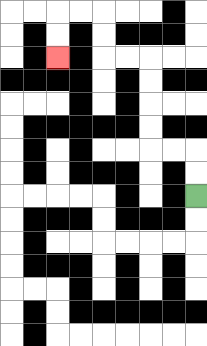{'start': '[8, 8]', 'end': '[2, 2]', 'path_directions': 'U,U,L,L,U,U,U,U,L,L,U,U,L,L,D,D', 'path_coordinates': '[[8, 8], [8, 7], [8, 6], [7, 6], [6, 6], [6, 5], [6, 4], [6, 3], [6, 2], [5, 2], [4, 2], [4, 1], [4, 0], [3, 0], [2, 0], [2, 1], [2, 2]]'}